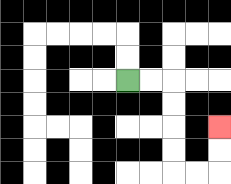{'start': '[5, 3]', 'end': '[9, 5]', 'path_directions': 'R,R,D,D,D,D,R,R,U,U', 'path_coordinates': '[[5, 3], [6, 3], [7, 3], [7, 4], [7, 5], [7, 6], [7, 7], [8, 7], [9, 7], [9, 6], [9, 5]]'}